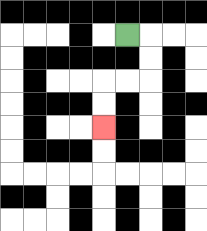{'start': '[5, 1]', 'end': '[4, 5]', 'path_directions': 'R,D,D,L,L,D,D', 'path_coordinates': '[[5, 1], [6, 1], [6, 2], [6, 3], [5, 3], [4, 3], [4, 4], [4, 5]]'}